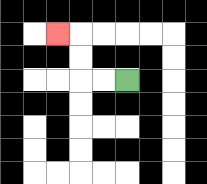{'start': '[5, 3]', 'end': '[2, 1]', 'path_directions': 'L,L,U,U,L', 'path_coordinates': '[[5, 3], [4, 3], [3, 3], [3, 2], [3, 1], [2, 1]]'}